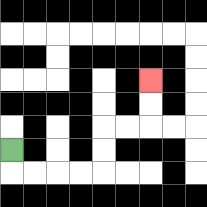{'start': '[0, 6]', 'end': '[6, 3]', 'path_directions': 'D,R,R,R,R,U,U,R,R,U,U', 'path_coordinates': '[[0, 6], [0, 7], [1, 7], [2, 7], [3, 7], [4, 7], [4, 6], [4, 5], [5, 5], [6, 5], [6, 4], [6, 3]]'}